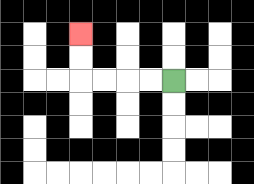{'start': '[7, 3]', 'end': '[3, 1]', 'path_directions': 'L,L,L,L,U,U', 'path_coordinates': '[[7, 3], [6, 3], [5, 3], [4, 3], [3, 3], [3, 2], [3, 1]]'}